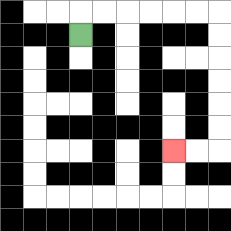{'start': '[3, 1]', 'end': '[7, 6]', 'path_directions': 'U,R,R,R,R,R,R,D,D,D,D,D,D,L,L', 'path_coordinates': '[[3, 1], [3, 0], [4, 0], [5, 0], [6, 0], [7, 0], [8, 0], [9, 0], [9, 1], [9, 2], [9, 3], [9, 4], [9, 5], [9, 6], [8, 6], [7, 6]]'}